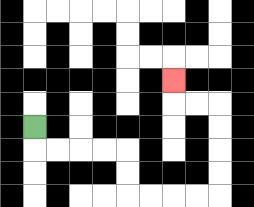{'start': '[1, 5]', 'end': '[7, 3]', 'path_directions': 'D,R,R,R,R,D,D,R,R,R,R,U,U,U,U,L,L,U', 'path_coordinates': '[[1, 5], [1, 6], [2, 6], [3, 6], [4, 6], [5, 6], [5, 7], [5, 8], [6, 8], [7, 8], [8, 8], [9, 8], [9, 7], [9, 6], [9, 5], [9, 4], [8, 4], [7, 4], [7, 3]]'}